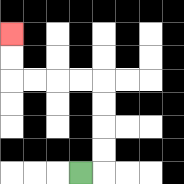{'start': '[3, 7]', 'end': '[0, 1]', 'path_directions': 'R,U,U,U,U,L,L,L,L,U,U', 'path_coordinates': '[[3, 7], [4, 7], [4, 6], [4, 5], [4, 4], [4, 3], [3, 3], [2, 3], [1, 3], [0, 3], [0, 2], [0, 1]]'}